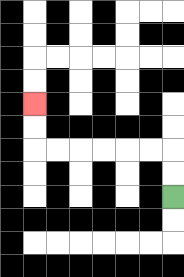{'start': '[7, 8]', 'end': '[1, 4]', 'path_directions': 'U,U,L,L,L,L,L,L,U,U', 'path_coordinates': '[[7, 8], [7, 7], [7, 6], [6, 6], [5, 6], [4, 6], [3, 6], [2, 6], [1, 6], [1, 5], [1, 4]]'}